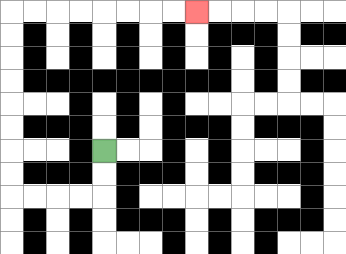{'start': '[4, 6]', 'end': '[8, 0]', 'path_directions': 'D,D,L,L,L,L,U,U,U,U,U,U,U,U,R,R,R,R,R,R,R,R', 'path_coordinates': '[[4, 6], [4, 7], [4, 8], [3, 8], [2, 8], [1, 8], [0, 8], [0, 7], [0, 6], [0, 5], [0, 4], [0, 3], [0, 2], [0, 1], [0, 0], [1, 0], [2, 0], [3, 0], [4, 0], [5, 0], [6, 0], [7, 0], [8, 0]]'}